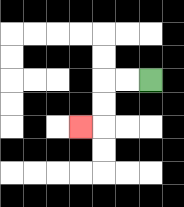{'start': '[6, 3]', 'end': '[3, 5]', 'path_directions': 'L,L,D,D,L', 'path_coordinates': '[[6, 3], [5, 3], [4, 3], [4, 4], [4, 5], [3, 5]]'}